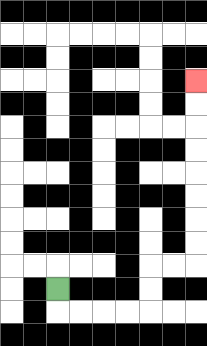{'start': '[2, 12]', 'end': '[8, 3]', 'path_directions': 'D,R,R,R,R,U,U,R,R,U,U,U,U,U,U,U,U', 'path_coordinates': '[[2, 12], [2, 13], [3, 13], [4, 13], [5, 13], [6, 13], [6, 12], [6, 11], [7, 11], [8, 11], [8, 10], [8, 9], [8, 8], [8, 7], [8, 6], [8, 5], [8, 4], [8, 3]]'}